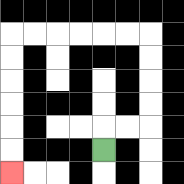{'start': '[4, 6]', 'end': '[0, 7]', 'path_directions': 'U,R,R,U,U,U,U,L,L,L,L,L,L,D,D,D,D,D,D', 'path_coordinates': '[[4, 6], [4, 5], [5, 5], [6, 5], [6, 4], [6, 3], [6, 2], [6, 1], [5, 1], [4, 1], [3, 1], [2, 1], [1, 1], [0, 1], [0, 2], [0, 3], [0, 4], [0, 5], [0, 6], [0, 7]]'}